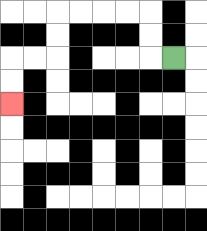{'start': '[7, 2]', 'end': '[0, 4]', 'path_directions': 'L,U,U,L,L,L,L,D,D,L,L,D,D', 'path_coordinates': '[[7, 2], [6, 2], [6, 1], [6, 0], [5, 0], [4, 0], [3, 0], [2, 0], [2, 1], [2, 2], [1, 2], [0, 2], [0, 3], [0, 4]]'}